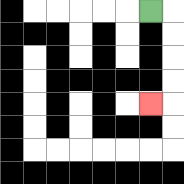{'start': '[6, 0]', 'end': '[6, 4]', 'path_directions': 'R,D,D,D,D,L', 'path_coordinates': '[[6, 0], [7, 0], [7, 1], [7, 2], [7, 3], [7, 4], [6, 4]]'}